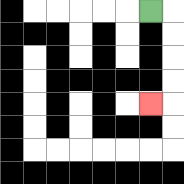{'start': '[6, 0]', 'end': '[6, 4]', 'path_directions': 'R,D,D,D,D,L', 'path_coordinates': '[[6, 0], [7, 0], [7, 1], [7, 2], [7, 3], [7, 4], [6, 4]]'}